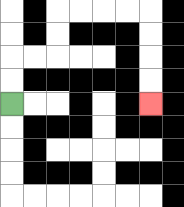{'start': '[0, 4]', 'end': '[6, 4]', 'path_directions': 'U,U,R,R,U,U,R,R,R,R,D,D,D,D', 'path_coordinates': '[[0, 4], [0, 3], [0, 2], [1, 2], [2, 2], [2, 1], [2, 0], [3, 0], [4, 0], [5, 0], [6, 0], [6, 1], [6, 2], [6, 3], [6, 4]]'}